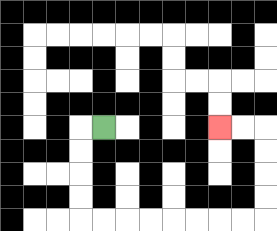{'start': '[4, 5]', 'end': '[9, 5]', 'path_directions': 'L,D,D,D,D,R,R,R,R,R,R,R,R,U,U,U,U,L,L', 'path_coordinates': '[[4, 5], [3, 5], [3, 6], [3, 7], [3, 8], [3, 9], [4, 9], [5, 9], [6, 9], [7, 9], [8, 9], [9, 9], [10, 9], [11, 9], [11, 8], [11, 7], [11, 6], [11, 5], [10, 5], [9, 5]]'}